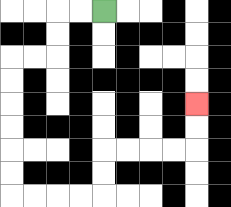{'start': '[4, 0]', 'end': '[8, 4]', 'path_directions': 'L,L,D,D,L,L,D,D,D,D,D,D,R,R,R,R,U,U,R,R,R,R,U,U', 'path_coordinates': '[[4, 0], [3, 0], [2, 0], [2, 1], [2, 2], [1, 2], [0, 2], [0, 3], [0, 4], [0, 5], [0, 6], [0, 7], [0, 8], [1, 8], [2, 8], [3, 8], [4, 8], [4, 7], [4, 6], [5, 6], [6, 6], [7, 6], [8, 6], [8, 5], [8, 4]]'}